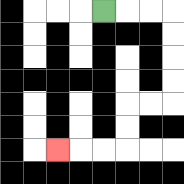{'start': '[4, 0]', 'end': '[2, 6]', 'path_directions': 'R,R,R,D,D,D,D,L,L,D,D,L,L,L', 'path_coordinates': '[[4, 0], [5, 0], [6, 0], [7, 0], [7, 1], [7, 2], [7, 3], [7, 4], [6, 4], [5, 4], [5, 5], [5, 6], [4, 6], [3, 6], [2, 6]]'}